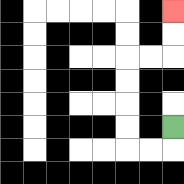{'start': '[7, 5]', 'end': '[7, 0]', 'path_directions': 'D,L,L,U,U,U,U,R,R,U,U', 'path_coordinates': '[[7, 5], [7, 6], [6, 6], [5, 6], [5, 5], [5, 4], [5, 3], [5, 2], [6, 2], [7, 2], [7, 1], [7, 0]]'}